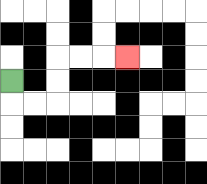{'start': '[0, 3]', 'end': '[5, 2]', 'path_directions': 'D,R,R,U,U,R,R,R', 'path_coordinates': '[[0, 3], [0, 4], [1, 4], [2, 4], [2, 3], [2, 2], [3, 2], [4, 2], [5, 2]]'}